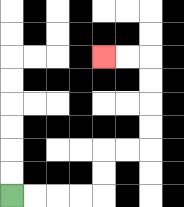{'start': '[0, 8]', 'end': '[4, 2]', 'path_directions': 'R,R,R,R,U,U,R,R,U,U,U,U,L,L', 'path_coordinates': '[[0, 8], [1, 8], [2, 8], [3, 8], [4, 8], [4, 7], [4, 6], [5, 6], [6, 6], [6, 5], [6, 4], [6, 3], [6, 2], [5, 2], [4, 2]]'}